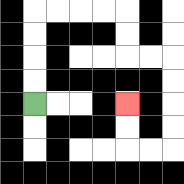{'start': '[1, 4]', 'end': '[5, 4]', 'path_directions': 'U,U,U,U,R,R,R,R,D,D,R,R,D,D,D,D,L,L,U,U', 'path_coordinates': '[[1, 4], [1, 3], [1, 2], [1, 1], [1, 0], [2, 0], [3, 0], [4, 0], [5, 0], [5, 1], [5, 2], [6, 2], [7, 2], [7, 3], [7, 4], [7, 5], [7, 6], [6, 6], [5, 6], [5, 5], [5, 4]]'}